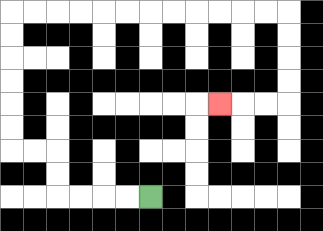{'start': '[6, 8]', 'end': '[9, 4]', 'path_directions': 'L,L,L,L,U,U,L,L,U,U,U,U,U,U,R,R,R,R,R,R,R,R,R,R,R,R,D,D,D,D,L,L,L', 'path_coordinates': '[[6, 8], [5, 8], [4, 8], [3, 8], [2, 8], [2, 7], [2, 6], [1, 6], [0, 6], [0, 5], [0, 4], [0, 3], [0, 2], [0, 1], [0, 0], [1, 0], [2, 0], [3, 0], [4, 0], [5, 0], [6, 0], [7, 0], [8, 0], [9, 0], [10, 0], [11, 0], [12, 0], [12, 1], [12, 2], [12, 3], [12, 4], [11, 4], [10, 4], [9, 4]]'}